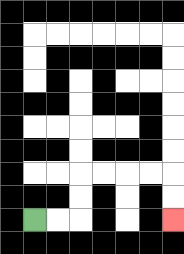{'start': '[1, 9]', 'end': '[7, 9]', 'path_directions': 'R,R,U,U,R,R,R,R,D,D', 'path_coordinates': '[[1, 9], [2, 9], [3, 9], [3, 8], [3, 7], [4, 7], [5, 7], [6, 7], [7, 7], [7, 8], [7, 9]]'}